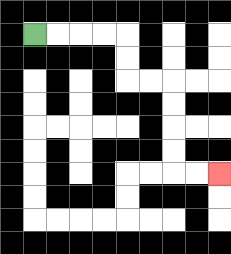{'start': '[1, 1]', 'end': '[9, 7]', 'path_directions': 'R,R,R,R,D,D,R,R,D,D,D,D,R,R', 'path_coordinates': '[[1, 1], [2, 1], [3, 1], [4, 1], [5, 1], [5, 2], [5, 3], [6, 3], [7, 3], [7, 4], [7, 5], [7, 6], [7, 7], [8, 7], [9, 7]]'}